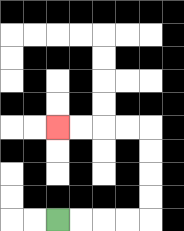{'start': '[2, 9]', 'end': '[2, 5]', 'path_directions': 'R,R,R,R,U,U,U,U,L,L,L,L', 'path_coordinates': '[[2, 9], [3, 9], [4, 9], [5, 9], [6, 9], [6, 8], [6, 7], [6, 6], [6, 5], [5, 5], [4, 5], [3, 5], [2, 5]]'}